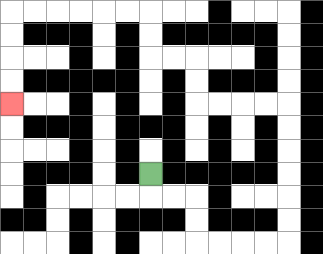{'start': '[6, 7]', 'end': '[0, 4]', 'path_directions': 'D,R,R,D,D,R,R,R,R,U,U,U,U,U,U,L,L,L,L,U,U,L,L,U,U,L,L,L,L,L,L,D,D,D,D', 'path_coordinates': '[[6, 7], [6, 8], [7, 8], [8, 8], [8, 9], [8, 10], [9, 10], [10, 10], [11, 10], [12, 10], [12, 9], [12, 8], [12, 7], [12, 6], [12, 5], [12, 4], [11, 4], [10, 4], [9, 4], [8, 4], [8, 3], [8, 2], [7, 2], [6, 2], [6, 1], [6, 0], [5, 0], [4, 0], [3, 0], [2, 0], [1, 0], [0, 0], [0, 1], [0, 2], [0, 3], [0, 4]]'}